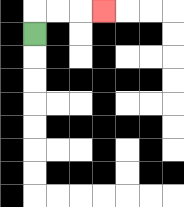{'start': '[1, 1]', 'end': '[4, 0]', 'path_directions': 'U,R,R,R', 'path_coordinates': '[[1, 1], [1, 0], [2, 0], [3, 0], [4, 0]]'}